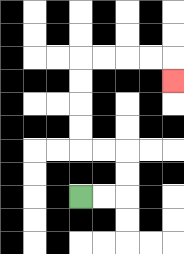{'start': '[3, 8]', 'end': '[7, 3]', 'path_directions': 'R,R,U,U,L,L,U,U,U,U,R,R,R,R,D', 'path_coordinates': '[[3, 8], [4, 8], [5, 8], [5, 7], [5, 6], [4, 6], [3, 6], [3, 5], [3, 4], [3, 3], [3, 2], [4, 2], [5, 2], [6, 2], [7, 2], [7, 3]]'}